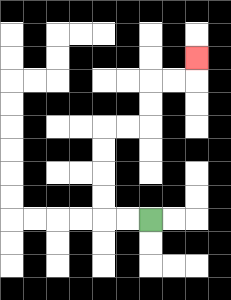{'start': '[6, 9]', 'end': '[8, 2]', 'path_directions': 'L,L,U,U,U,U,R,R,U,U,R,R,U', 'path_coordinates': '[[6, 9], [5, 9], [4, 9], [4, 8], [4, 7], [4, 6], [4, 5], [5, 5], [6, 5], [6, 4], [6, 3], [7, 3], [8, 3], [8, 2]]'}